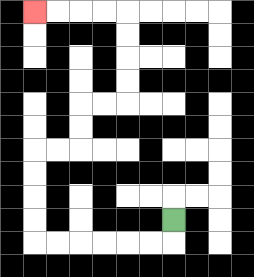{'start': '[7, 9]', 'end': '[1, 0]', 'path_directions': 'D,L,L,L,L,L,L,U,U,U,U,R,R,U,U,R,R,U,U,U,U,L,L,L,L', 'path_coordinates': '[[7, 9], [7, 10], [6, 10], [5, 10], [4, 10], [3, 10], [2, 10], [1, 10], [1, 9], [1, 8], [1, 7], [1, 6], [2, 6], [3, 6], [3, 5], [3, 4], [4, 4], [5, 4], [5, 3], [5, 2], [5, 1], [5, 0], [4, 0], [3, 0], [2, 0], [1, 0]]'}